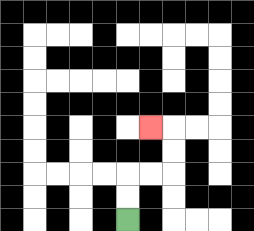{'start': '[5, 9]', 'end': '[6, 5]', 'path_directions': 'U,U,R,R,U,U,L', 'path_coordinates': '[[5, 9], [5, 8], [5, 7], [6, 7], [7, 7], [7, 6], [7, 5], [6, 5]]'}